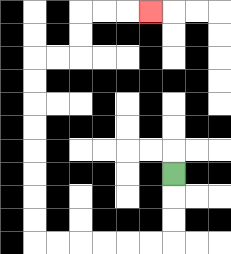{'start': '[7, 7]', 'end': '[6, 0]', 'path_directions': 'D,D,D,L,L,L,L,L,L,U,U,U,U,U,U,U,U,R,R,U,U,R,R,R', 'path_coordinates': '[[7, 7], [7, 8], [7, 9], [7, 10], [6, 10], [5, 10], [4, 10], [3, 10], [2, 10], [1, 10], [1, 9], [1, 8], [1, 7], [1, 6], [1, 5], [1, 4], [1, 3], [1, 2], [2, 2], [3, 2], [3, 1], [3, 0], [4, 0], [5, 0], [6, 0]]'}